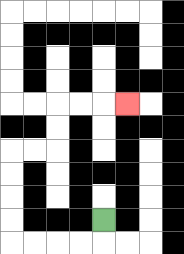{'start': '[4, 9]', 'end': '[5, 4]', 'path_directions': 'D,L,L,L,L,U,U,U,U,R,R,U,U,R,R,R', 'path_coordinates': '[[4, 9], [4, 10], [3, 10], [2, 10], [1, 10], [0, 10], [0, 9], [0, 8], [0, 7], [0, 6], [1, 6], [2, 6], [2, 5], [2, 4], [3, 4], [4, 4], [5, 4]]'}